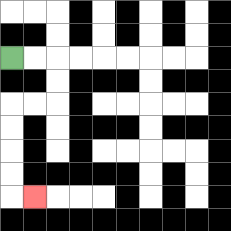{'start': '[0, 2]', 'end': '[1, 8]', 'path_directions': 'R,R,D,D,L,L,D,D,D,D,R', 'path_coordinates': '[[0, 2], [1, 2], [2, 2], [2, 3], [2, 4], [1, 4], [0, 4], [0, 5], [0, 6], [0, 7], [0, 8], [1, 8]]'}